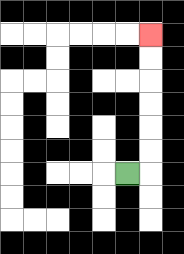{'start': '[5, 7]', 'end': '[6, 1]', 'path_directions': 'R,U,U,U,U,U,U', 'path_coordinates': '[[5, 7], [6, 7], [6, 6], [6, 5], [6, 4], [6, 3], [6, 2], [6, 1]]'}